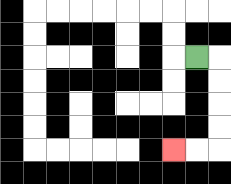{'start': '[8, 2]', 'end': '[7, 6]', 'path_directions': 'R,D,D,D,D,L,L', 'path_coordinates': '[[8, 2], [9, 2], [9, 3], [9, 4], [9, 5], [9, 6], [8, 6], [7, 6]]'}